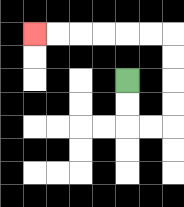{'start': '[5, 3]', 'end': '[1, 1]', 'path_directions': 'D,D,R,R,U,U,U,U,L,L,L,L,L,L', 'path_coordinates': '[[5, 3], [5, 4], [5, 5], [6, 5], [7, 5], [7, 4], [7, 3], [7, 2], [7, 1], [6, 1], [5, 1], [4, 1], [3, 1], [2, 1], [1, 1]]'}